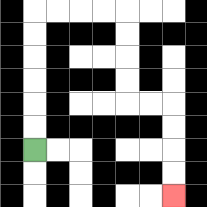{'start': '[1, 6]', 'end': '[7, 8]', 'path_directions': 'U,U,U,U,U,U,R,R,R,R,D,D,D,D,R,R,D,D,D,D', 'path_coordinates': '[[1, 6], [1, 5], [1, 4], [1, 3], [1, 2], [1, 1], [1, 0], [2, 0], [3, 0], [4, 0], [5, 0], [5, 1], [5, 2], [5, 3], [5, 4], [6, 4], [7, 4], [7, 5], [7, 6], [7, 7], [7, 8]]'}